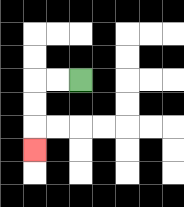{'start': '[3, 3]', 'end': '[1, 6]', 'path_directions': 'L,L,D,D,D', 'path_coordinates': '[[3, 3], [2, 3], [1, 3], [1, 4], [1, 5], [1, 6]]'}